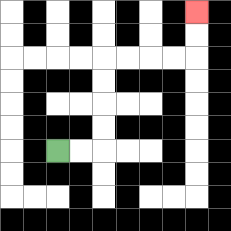{'start': '[2, 6]', 'end': '[8, 0]', 'path_directions': 'R,R,U,U,U,U,R,R,R,R,U,U', 'path_coordinates': '[[2, 6], [3, 6], [4, 6], [4, 5], [4, 4], [4, 3], [4, 2], [5, 2], [6, 2], [7, 2], [8, 2], [8, 1], [8, 0]]'}